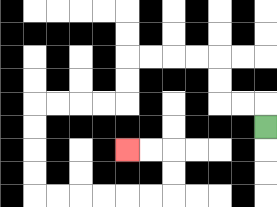{'start': '[11, 5]', 'end': '[5, 6]', 'path_directions': 'U,L,L,U,U,L,L,L,L,D,D,L,L,L,L,D,D,D,D,R,R,R,R,R,R,U,U,L,L', 'path_coordinates': '[[11, 5], [11, 4], [10, 4], [9, 4], [9, 3], [9, 2], [8, 2], [7, 2], [6, 2], [5, 2], [5, 3], [5, 4], [4, 4], [3, 4], [2, 4], [1, 4], [1, 5], [1, 6], [1, 7], [1, 8], [2, 8], [3, 8], [4, 8], [5, 8], [6, 8], [7, 8], [7, 7], [7, 6], [6, 6], [5, 6]]'}